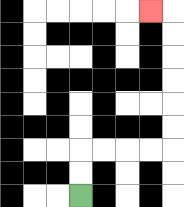{'start': '[3, 8]', 'end': '[6, 0]', 'path_directions': 'U,U,R,R,R,R,U,U,U,U,U,U,L', 'path_coordinates': '[[3, 8], [3, 7], [3, 6], [4, 6], [5, 6], [6, 6], [7, 6], [7, 5], [7, 4], [7, 3], [7, 2], [7, 1], [7, 0], [6, 0]]'}